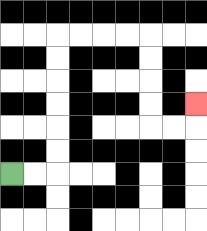{'start': '[0, 7]', 'end': '[8, 4]', 'path_directions': 'R,R,U,U,U,U,U,U,R,R,R,R,D,D,D,D,R,R,U', 'path_coordinates': '[[0, 7], [1, 7], [2, 7], [2, 6], [2, 5], [2, 4], [2, 3], [2, 2], [2, 1], [3, 1], [4, 1], [5, 1], [6, 1], [6, 2], [6, 3], [6, 4], [6, 5], [7, 5], [8, 5], [8, 4]]'}